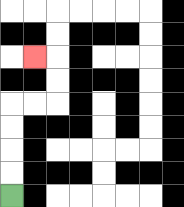{'start': '[0, 8]', 'end': '[1, 2]', 'path_directions': 'U,U,U,U,R,R,U,U,L', 'path_coordinates': '[[0, 8], [0, 7], [0, 6], [0, 5], [0, 4], [1, 4], [2, 4], [2, 3], [2, 2], [1, 2]]'}